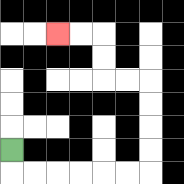{'start': '[0, 6]', 'end': '[2, 1]', 'path_directions': 'D,R,R,R,R,R,R,U,U,U,U,L,L,U,U,L,L', 'path_coordinates': '[[0, 6], [0, 7], [1, 7], [2, 7], [3, 7], [4, 7], [5, 7], [6, 7], [6, 6], [6, 5], [6, 4], [6, 3], [5, 3], [4, 3], [4, 2], [4, 1], [3, 1], [2, 1]]'}